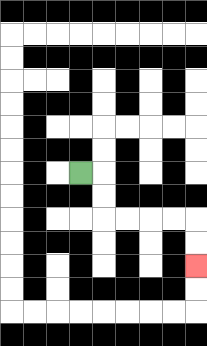{'start': '[3, 7]', 'end': '[8, 11]', 'path_directions': 'R,D,D,R,R,R,R,D,D', 'path_coordinates': '[[3, 7], [4, 7], [4, 8], [4, 9], [5, 9], [6, 9], [7, 9], [8, 9], [8, 10], [8, 11]]'}